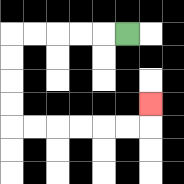{'start': '[5, 1]', 'end': '[6, 4]', 'path_directions': 'L,L,L,L,L,D,D,D,D,R,R,R,R,R,R,U', 'path_coordinates': '[[5, 1], [4, 1], [3, 1], [2, 1], [1, 1], [0, 1], [0, 2], [0, 3], [0, 4], [0, 5], [1, 5], [2, 5], [3, 5], [4, 5], [5, 5], [6, 5], [6, 4]]'}